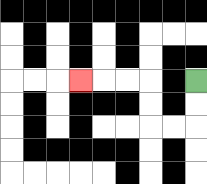{'start': '[8, 3]', 'end': '[3, 3]', 'path_directions': 'D,D,L,L,U,U,L,L,L', 'path_coordinates': '[[8, 3], [8, 4], [8, 5], [7, 5], [6, 5], [6, 4], [6, 3], [5, 3], [4, 3], [3, 3]]'}